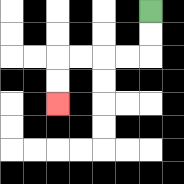{'start': '[6, 0]', 'end': '[2, 4]', 'path_directions': 'D,D,L,L,L,L,D,D', 'path_coordinates': '[[6, 0], [6, 1], [6, 2], [5, 2], [4, 2], [3, 2], [2, 2], [2, 3], [2, 4]]'}